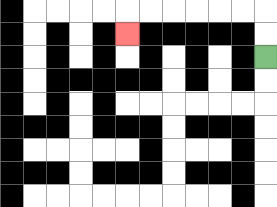{'start': '[11, 2]', 'end': '[5, 1]', 'path_directions': 'U,U,L,L,L,L,L,L,D', 'path_coordinates': '[[11, 2], [11, 1], [11, 0], [10, 0], [9, 0], [8, 0], [7, 0], [6, 0], [5, 0], [5, 1]]'}